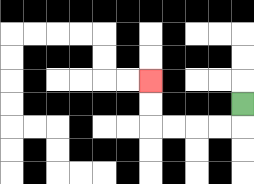{'start': '[10, 4]', 'end': '[6, 3]', 'path_directions': 'D,L,L,L,L,U,U', 'path_coordinates': '[[10, 4], [10, 5], [9, 5], [8, 5], [7, 5], [6, 5], [6, 4], [6, 3]]'}